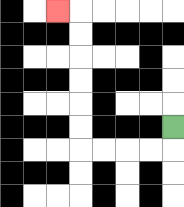{'start': '[7, 5]', 'end': '[2, 0]', 'path_directions': 'D,L,L,L,L,U,U,U,U,U,U,L', 'path_coordinates': '[[7, 5], [7, 6], [6, 6], [5, 6], [4, 6], [3, 6], [3, 5], [3, 4], [3, 3], [3, 2], [3, 1], [3, 0], [2, 0]]'}